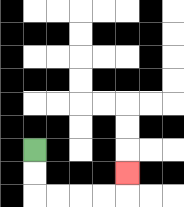{'start': '[1, 6]', 'end': '[5, 7]', 'path_directions': 'D,D,R,R,R,R,U', 'path_coordinates': '[[1, 6], [1, 7], [1, 8], [2, 8], [3, 8], [4, 8], [5, 8], [5, 7]]'}